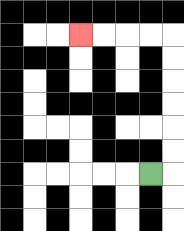{'start': '[6, 7]', 'end': '[3, 1]', 'path_directions': 'R,U,U,U,U,U,U,L,L,L,L', 'path_coordinates': '[[6, 7], [7, 7], [7, 6], [7, 5], [7, 4], [7, 3], [7, 2], [7, 1], [6, 1], [5, 1], [4, 1], [3, 1]]'}